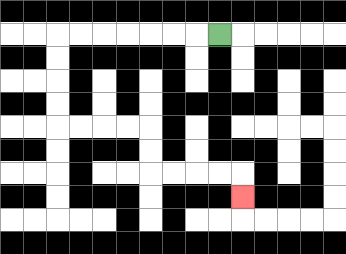{'start': '[9, 1]', 'end': '[10, 8]', 'path_directions': 'L,L,L,L,L,L,L,D,D,D,D,R,R,R,R,D,D,R,R,R,R,D', 'path_coordinates': '[[9, 1], [8, 1], [7, 1], [6, 1], [5, 1], [4, 1], [3, 1], [2, 1], [2, 2], [2, 3], [2, 4], [2, 5], [3, 5], [4, 5], [5, 5], [6, 5], [6, 6], [6, 7], [7, 7], [8, 7], [9, 7], [10, 7], [10, 8]]'}